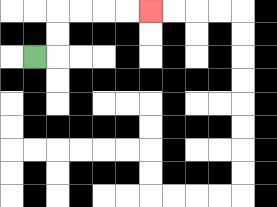{'start': '[1, 2]', 'end': '[6, 0]', 'path_directions': 'R,U,U,R,R,R,R', 'path_coordinates': '[[1, 2], [2, 2], [2, 1], [2, 0], [3, 0], [4, 0], [5, 0], [6, 0]]'}